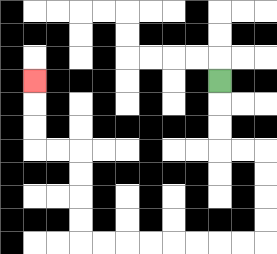{'start': '[9, 3]', 'end': '[1, 3]', 'path_directions': 'D,D,D,R,R,D,D,D,D,L,L,L,L,L,L,L,L,U,U,U,U,L,L,U,U,U', 'path_coordinates': '[[9, 3], [9, 4], [9, 5], [9, 6], [10, 6], [11, 6], [11, 7], [11, 8], [11, 9], [11, 10], [10, 10], [9, 10], [8, 10], [7, 10], [6, 10], [5, 10], [4, 10], [3, 10], [3, 9], [3, 8], [3, 7], [3, 6], [2, 6], [1, 6], [1, 5], [1, 4], [1, 3]]'}